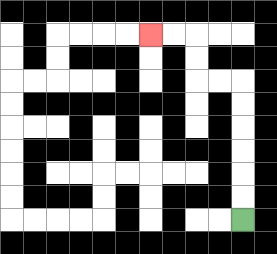{'start': '[10, 9]', 'end': '[6, 1]', 'path_directions': 'U,U,U,U,U,U,L,L,U,U,L,L', 'path_coordinates': '[[10, 9], [10, 8], [10, 7], [10, 6], [10, 5], [10, 4], [10, 3], [9, 3], [8, 3], [8, 2], [8, 1], [7, 1], [6, 1]]'}